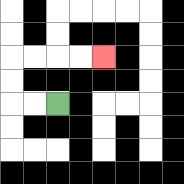{'start': '[2, 4]', 'end': '[4, 2]', 'path_directions': 'L,L,U,U,R,R,R,R', 'path_coordinates': '[[2, 4], [1, 4], [0, 4], [0, 3], [0, 2], [1, 2], [2, 2], [3, 2], [4, 2]]'}